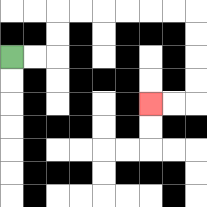{'start': '[0, 2]', 'end': '[6, 4]', 'path_directions': 'R,R,U,U,R,R,R,R,R,R,D,D,D,D,L,L', 'path_coordinates': '[[0, 2], [1, 2], [2, 2], [2, 1], [2, 0], [3, 0], [4, 0], [5, 0], [6, 0], [7, 0], [8, 0], [8, 1], [8, 2], [8, 3], [8, 4], [7, 4], [6, 4]]'}